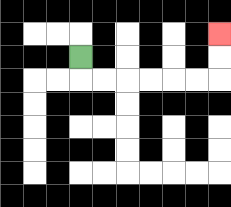{'start': '[3, 2]', 'end': '[9, 1]', 'path_directions': 'D,R,R,R,R,R,R,U,U', 'path_coordinates': '[[3, 2], [3, 3], [4, 3], [5, 3], [6, 3], [7, 3], [8, 3], [9, 3], [9, 2], [9, 1]]'}